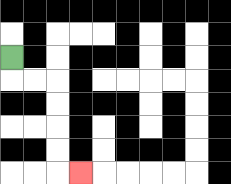{'start': '[0, 2]', 'end': '[3, 7]', 'path_directions': 'D,R,R,D,D,D,D,R', 'path_coordinates': '[[0, 2], [0, 3], [1, 3], [2, 3], [2, 4], [2, 5], [2, 6], [2, 7], [3, 7]]'}